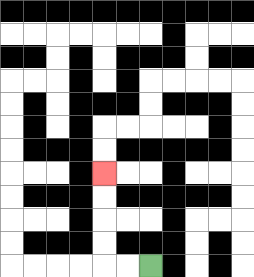{'start': '[6, 11]', 'end': '[4, 7]', 'path_directions': 'L,L,U,U,U,U', 'path_coordinates': '[[6, 11], [5, 11], [4, 11], [4, 10], [4, 9], [4, 8], [4, 7]]'}